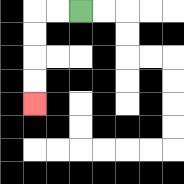{'start': '[3, 0]', 'end': '[1, 4]', 'path_directions': 'L,L,D,D,D,D', 'path_coordinates': '[[3, 0], [2, 0], [1, 0], [1, 1], [1, 2], [1, 3], [1, 4]]'}